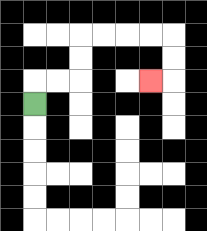{'start': '[1, 4]', 'end': '[6, 3]', 'path_directions': 'U,R,R,U,U,R,R,R,R,D,D,L', 'path_coordinates': '[[1, 4], [1, 3], [2, 3], [3, 3], [3, 2], [3, 1], [4, 1], [5, 1], [6, 1], [7, 1], [7, 2], [7, 3], [6, 3]]'}